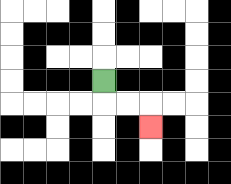{'start': '[4, 3]', 'end': '[6, 5]', 'path_directions': 'D,R,R,D', 'path_coordinates': '[[4, 3], [4, 4], [5, 4], [6, 4], [6, 5]]'}